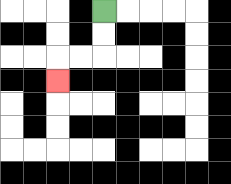{'start': '[4, 0]', 'end': '[2, 3]', 'path_directions': 'D,D,L,L,D', 'path_coordinates': '[[4, 0], [4, 1], [4, 2], [3, 2], [2, 2], [2, 3]]'}